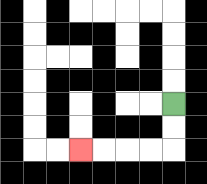{'start': '[7, 4]', 'end': '[3, 6]', 'path_directions': 'D,D,L,L,L,L', 'path_coordinates': '[[7, 4], [7, 5], [7, 6], [6, 6], [5, 6], [4, 6], [3, 6]]'}